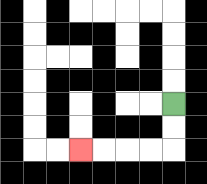{'start': '[7, 4]', 'end': '[3, 6]', 'path_directions': 'D,D,L,L,L,L', 'path_coordinates': '[[7, 4], [7, 5], [7, 6], [6, 6], [5, 6], [4, 6], [3, 6]]'}